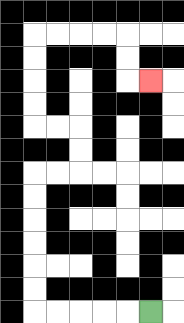{'start': '[6, 13]', 'end': '[6, 3]', 'path_directions': 'L,L,L,L,L,U,U,U,U,U,U,R,R,U,U,L,L,U,U,U,U,R,R,R,R,D,D,R', 'path_coordinates': '[[6, 13], [5, 13], [4, 13], [3, 13], [2, 13], [1, 13], [1, 12], [1, 11], [1, 10], [1, 9], [1, 8], [1, 7], [2, 7], [3, 7], [3, 6], [3, 5], [2, 5], [1, 5], [1, 4], [1, 3], [1, 2], [1, 1], [2, 1], [3, 1], [4, 1], [5, 1], [5, 2], [5, 3], [6, 3]]'}